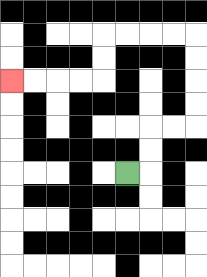{'start': '[5, 7]', 'end': '[0, 3]', 'path_directions': 'R,U,U,R,R,U,U,U,U,L,L,L,L,D,D,L,L,L,L', 'path_coordinates': '[[5, 7], [6, 7], [6, 6], [6, 5], [7, 5], [8, 5], [8, 4], [8, 3], [8, 2], [8, 1], [7, 1], [6, 1], [5, 1], [4, 1], [4, 2], [4, 3], [3, 3], [2, 3], [1, 3], [0, 3]]'}